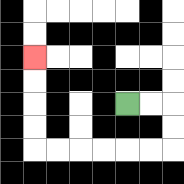{'start': '[5, 4]', 'end': '[1, 2]', 'path_directions': 'R,R,D,D,L,L,L,L,L,L,U,U,U,U', 'path_coordinates': '[[5, 4], [6, 4], [7, 4], [7, 5], [7, 6], [6, 6], [5, 6], [4, 6], [3, 6], [2, 6], [1, 6], [1, 5], [1, 4], [1, 3], [1, 2]]'}